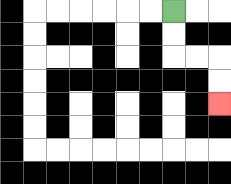{'start': '[7, 0]', 'end': '[9, 4]', 'path_directions': 'D,D,R,R,D,D', 'path_coordinates': '[[7, 0], [7, 1], [7, 2], [8, 2], [9, 2], [9, 3], [9, 4]]'}